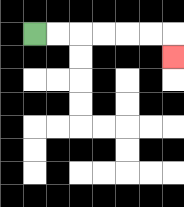{'start': '[1, 1]', 'end': '[7, 2]', 'path_directions': 'R,R,R,R,R,R,D', 'path_coordinates': '[[1, 1], [2, 1], [3, 1], [4, 1], [5, 1], [6, 1], [7, 1], [7, 2]]'}